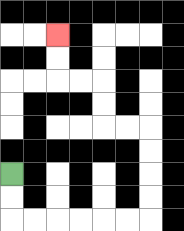{'start': '[0, 7]', 'end': '[2, 1]', 'path_directions': 'D,D,R,R,R,R,R,R,U,U,U,U,L,L,U,U,L,L,U,U', 'path_coordinates': '[[0, 7], [0, 8], [0, 9], [1, 9], [2, 9], [3, 9], [4, 9], [5, 9], [6, 9], [6, 8], [6, 7], [6, 6], [6, 5], [5, 5], [4, 5], [4, 4], [4, 3], [3, 3], [2, 3], [2, 2], [2, 1]]'}